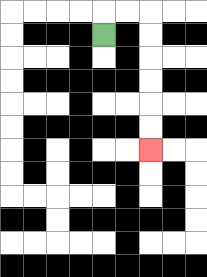{'start': '[4, 1]', 'end': '[6, 6]', 'path_directions': 'U,R,R,D,D,D,D,D,D', 'path_coordinates': '[[4, 1], [4, 0], [5, 0], [6, 0], [6, 1], [6, 2], [6, 3], [6, 4], [6, 5], [6, 6]]'}